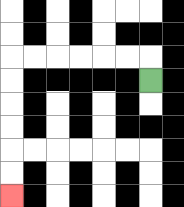{'start': '[6, 3]', 'end': '[0, 8]', 'path_directions': 'U,L,L,L,L,L,L,D,D,D,D,D,D', 'path_coordinates': '[[6, 3], [6, 2], [5, 2], [4, 2], [3, 2], [2, 2], [1, 2], [0, 2], [0, 3], [0, 4], [0, 5], [0, 6], [0, 7], [0, 8]]'}